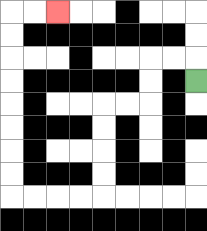{'start': '[8, 3]', 'end': '[2, 0]', 'path_directions': 'U,L,L,D,D,L,L,D,D,D,D,L,L,L,L,U,U,U,U,U,U,U,U,R,R', 'path_coordinates': '[[8, 3], [8, 2], [7, 2], [6, 2], [6, 3], [6, 4], [5, 4], [4, 4], [4, 5], [4, 6], [4, 7], [4, 8], [3, 8], [2, 8], [1, 8], [0, 8], [0, 7], [0, 6], [0, 5], [0, 4], [0, 3], [0, 2], [0, 1], [0, 0], [1, 0], [2, 0]]'}